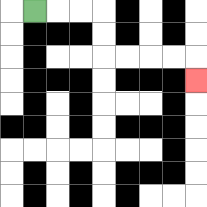{'start': '[1, 0]', 'end': '[8, 3]', 'path_directions': 'R,R,R,D,D,R,R,R,R,D', 'path_coordinates': '[[1, 0], [2, 0], [3, 0], [4, 0], [4, 1], [4, 2], [5, 2], [6, 2], [7, 2], [8, 2], [8, 3]]'}